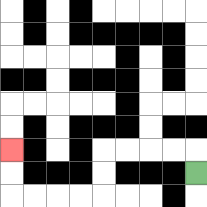{'start': '[8, 7]', 'end': '[0, 6]', 'path_directions': 'U,L,L,L,L,D,D,L,L,L,L,U,U', 'path_coordinates': '[[8, 7], [8, 6], [7, 6], [6, 6], [5, 6], [4, 6], [4, 7], [4, 8], [3, 8], [2, 8], [1, 8], [0, 8], [0, 7], [0, 6]]'}